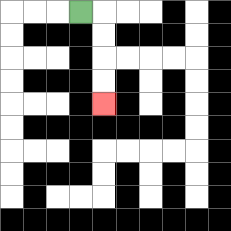{'start': '[3, 0]', 'end': '[4, 4]', 'path_directions': 'R,D,D,D,D', 'path_coordinates': '[[3, 0], [4, 0], [4, 1], [4, 2], [4, 3], [4, 4]]'}